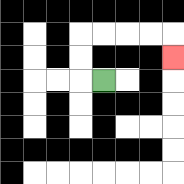{'start': '[4, 3]', 'end': '[7, 2]', 'path_directions': 'L,U,U,R,R,R,R,D', 'path_coordinates': '[[4, 3], [3, 3], [3, 2], [3, 1], [4, 1], [5, 1], [6, 1], [7, 1], [7, 2]]'}